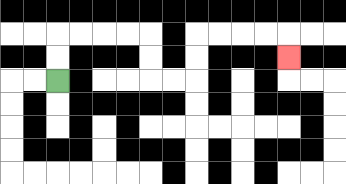{'start': '[2, 3]', 'end': '[12, 2]', 'path_directions': 'U,U,R,R,R,R,D,D,R,R,U,U,R,R,R,R,D', 'path_coordinates': '[[2, 3], [2, 2], [2, 1], [3, 1], [4, 1], [5, 1], [6, 1], [6, 2], [6, 3], [7, 3], [8, 3], [8, 2], [8, 1], [9, 1], [10, 1], [11, 1], [12, 1], [12, 2]]'}